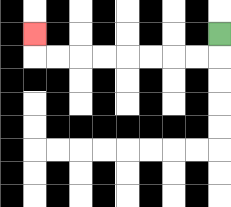{'start': '[9, 1]', 'end': '[1, 1]', 'path_directions': 'D,L,L,L,L,L,L,L,L,U', 'path_coordinates': '[[9, 1], [9, 2], [8, 2], [7, 2], [6, 2], [5, 2], [4, 2], [3, 2], [2, 2], [1, 2], [1, 1]]'}